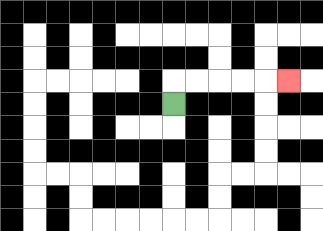{'start': '[7, 4]', 'end': '[12, 3]', 'path_directions': 'U,R,R,R,R,R', 'path_coordinates': '[[7, 4], [7, 3], [8, 3], [9, 3], [10, 3], [11, 3], [12, 3]]'}